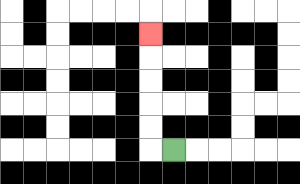{'start': '[7, 6]', 'end': '[6, 1]', 'path_directions': 'L,U,U,U,U,U', 'path_coordinates': '[[7, 6], [6, 6], [6, 5], [6, 4], [6, 3], [6, 2], [6, 1]]'}